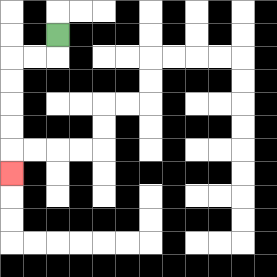{'start': '[2, 1]', 'end': '[0, 7]', 'path_directions': 'D,L,L,D,D,D,D,D', 'path_coordinates': '[[2, 1], [2, 2], [1, 2], [0, 2], [0, 3], [0, 4], [0, 5], [0, 6], [0, 7]]'}